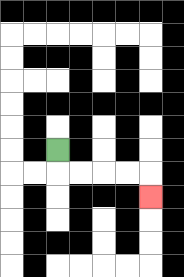{'start': '[2, 6]', 'end': '[6, 8]', 'path_directions': 'D,R,R,R,R,D', 'path_coordinates': '[[2, 6], [2, 7], [3, 7], [4, 7], [5, 7], [6, 7], [6, 8]]'}